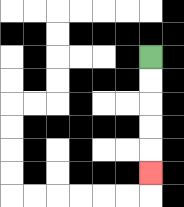{'start': '[6, 2]', 'end': '[6, 7]', 'path_directions': 'D,D,D,D,D', 'path_coordinates': '[[6, 2], [6, 3], [6, 4], [6, 5], [6, 6], [6, 7]]'}